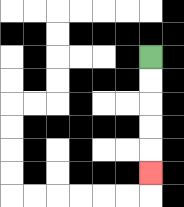{'start': '[6, 2]', 'end': '[6, 7]', 'path_directions': 'D,D,D,D,D', 'path_coordinates': '[[6, 2], [6, 3], [6, 4], [6, 5], [6, 6], [6, 7]]'}